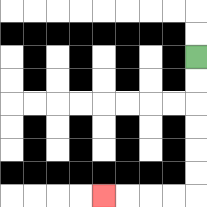{'start': '[8, 2]', 'end': '[4, 8]', 'path_directions': 'D,D,D,D,D,D,L,L,L,L', 'path_coordinates': '[[8, 2], [8, 3], [8, 4], [8, 5], [8, 6], [8, 7], [8, 8], [7, 8], [6, 8], [5, 8], [4, 8]]'}